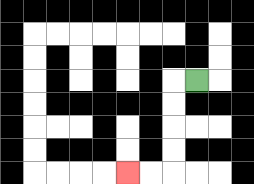{'start': '[8, 3]', 'end': '[5, 7]', 'path_directions': 'L,D,D,D,D,L,L', 'path_coordinates': '[[8, 3], [7, 3], [7, 4], [7, 5], [7, 6], [7, 7], [6, 7], [5, 7]]'}